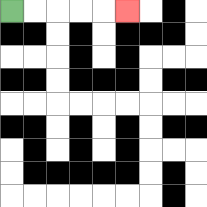{'start': '[0, 0]', 'end': '[5, 0]', 'path_directions': 'R,R,R,R,R', 'path_coordinates': '[[0, 0], [1, 0], [2, 0], [3, 0], [4, 0], [5, 0]]'}